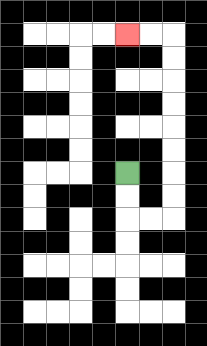{'start': '[5, 7]', 'end': '[5, 1]', 'path_directions': 'D,D,R,R,U,U,U,U,U,U,U,U,L,L', 'path_coordinates': '[[5, 7], [5, 8], [5, 9], [6, 9], [7, 9], [7, 8], [7, 7], [7, 6], [7, 5], [7, 4], [7, 3], [7, 2], [7, 1], [6, 1], [5, 1]]'}